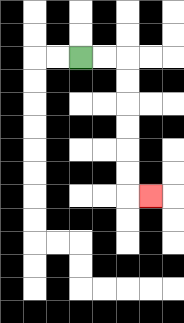{'start': '[3, 2]', 'end': '[6, 8]', 'path_directions': 'R,R,D,D,D,D,D,D,R', 'path_coordinates': '[[3, 2], [4, 2], [5, 2], [5, 3], [5, 4], [5, 5], [5, 6], [5, 7], [5, 8], [6, 8]]'}